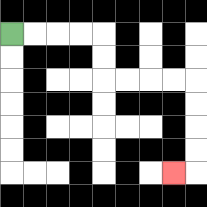{'start': '[0, 1]', 'end': '[7, 7]', 'path_directions': 'R,R,R,R,D,D,R,R,R,R,D,D,D,D,L', 'path_coordinates': '[[0, 1], [1, 1], [2, 1], [3, 1], [4, 1], [4, 2], [4, 3], [5, 3], [6, 3], [7, 3], [8, 3], [8, 4], [8, 5], [8, 6], [8, 7], [7, 7]]'}